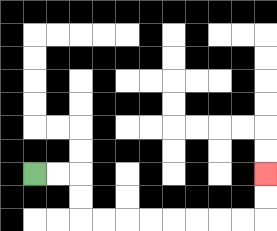{'start': '[1, 7]', 'end': '[11, 7]', 'path_directions': 'R,R,D,D,R,R,R,R,R,R,R,R,U,U', 'path_coordinates': '[[1, 7], [2, 7], [3, 7], [3, 8], [3, 9], [4, 9], [5, 9], [6, 9], [7, 9], [8, 9], [9, 9], [10, 9], [11, 9], [11, 8], [11, 7]]'}